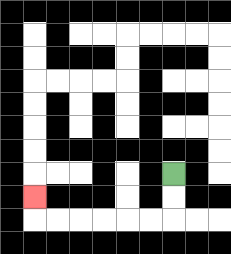{'start': '[7, 7]', 'end': '[1, 8]', 'path_directions': 'D,D,L,L,L,L,L,L,U', 'path_coordinates': '[[7, 7], [7, 8], [7, 9], [6, 9], [5, 9], [4, 9], [3, 9], [2, 9], [1, 9], [1, 8]]'}